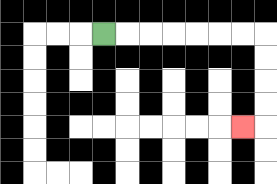{'start': '[4, 1]', 'end': '[10, 5]', 'path_directions': 'R,R,R,R,R,R,R,D,D,D,D,L', 'path_coordinates': '[[4, 1], [5, 1], [6, 1], [7, 1], [8, 1], [9, 1], [10, 1], [11, 1], [11, 2], [11, 3], [11, 4], [11, 5], [10, 5]]'}